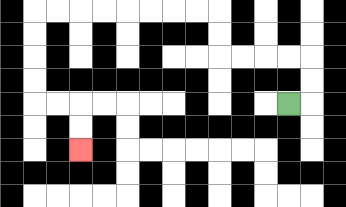{'start': '[12, 4]', 'end': '[3, 6]', 'path_directions': 'R,U,U,L,L,L,L,U,U,L,L,L,L,L,L,L,L,D,D,D,D,R,R,D,D', 'path_coordinates': '[[12, 4], [13, 4], [13, 3], [13, 2], [12, 2], [11, 2], [10, 2], [9, 2], [9, 1], [9, 0], [8, 0], [7, 0], [6, 0], [5, 0], [4, 0], [3, 0], [2, 0], [1, 0], [1, 1], [1, 2], [1, 3], [1, 4], [2, 4], [3, 4], [3, 5], [3, 6]]'}